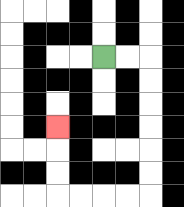{'start': '[4, 2]', 'end': '[2, 5]', 'path_directions': 'R,R,D,D,D,D,D,D,L,L,L,L,U,U,U', 'path_coordinates': '[[4, 2], [5, 2], [6, 2], [6, 3], [6, 4], [6, 5], [6, 6], [6, 7], [6, 8], [5, 8], [4, 8], [3, 8], [2, 8], [2, 7], [2, 6], [2, 5]]'}